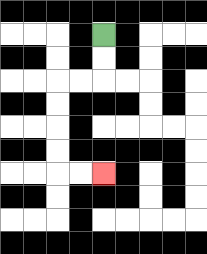{'start': '[4, 1]', 'end': '[4, 7]', 'path_directions': 'D,D,L,L,D,D,D,D,R,R', 'path_coordinates': '[[4, 1], [4, 2], [4, 3], [3, 3], [2, 3], [2, 4], [2, 5], [2, 6], [2, 7], [3, 7], [4, 7]]'}